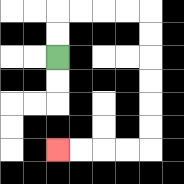{'start': '[2, 2]', 'end': '[2, 6]', 'path_directions': 'U,U,R,R,R,R,D,D,D,D,D,D,L,L,L,L', 'path_coordinates': '[[2, 2], [2, 1], [2, 0], [3, 0], [4, 0], [5, 0], [6, 0], [6, 1], [6, 2], [6, 3], [6, 4], [6, 5], [6, 6], [5, 6], [4, 6], [3, 6], [2, 6]]'}